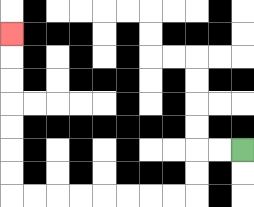{'start': '[10, 6]', 'end': '[0, 1]', 'path_directions': 'L,L,D,D,L,L,L,L,L,L,L,L,U,U,U,U,U,U,U', 'path_coordinates': '[[10, 6], [9, 6], [8, 6], [8, 7], [8, 8], [7, 8], [6, 8], [5, 8], [4, 8], [3, 8], [2, 8], [1, 8], [0, 8], [0, 7], [0, 6], [0, 5], [0, 4], [0, 3], [0, 2], [0, 1]]'}